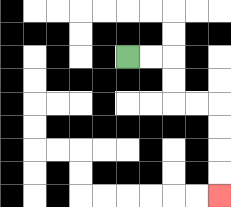{'start': '[5, 2]', 'end': '[9, 8]', 'path_directions': 'R,R,D,D,R,R,D,D,D,D', 'path_coordinates': '[[5, 2], [6, 2], [7, 2], [7, 3], [7, 4], [8, 4], [9, 4], [9, 5], [9, 6], [9, 7], [9, 8]]'}